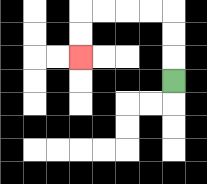{'start': '[7, 3]', 'end': '[3, 2]', 'path_directions': 'U,U,U,L,L,L,L,D,D', 'path_coordinates': '[[7, 3], [7, 2], [7, 1], [7, 0], [6, 0], [5, 0], [4, 0], [3, 0], [3, 1], [3, 2]]'}